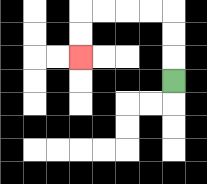{'start': '[7, 3]', 'end': '[3, 2]', 'path_directions': 'U,U,U,L,L,L,L,D,D', 'path_coordinates': '[[7, 3], [7, 2], [7, 1], [7, 0], [6, 0], [5, 0], [4, 0], [3, 0], [3, 1], [3, 2]]'}